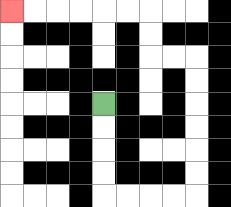{'start': '[4, 4]', 'end': '[0, 0]', 'path_directions': 'D,D,D,D,R,R,R,R,U,U,U,U,U,U,L,L,U,U,L,L,L,L,L,L', 'path_coordinates': '[[4, 4], [4, 5], [4, 6], [4, 7], [4, 8], [5, 8], [6, 8], [7, 8], [8, 8], [8, 7], [8, 6], [8, 5], [8, 4], [8, 3], [8, 2], [7, 2], [6, 2], [6, 1], [6, 0], [5, 0], [4, 0], [3, 0], [2, 0], [1, 0], [0, 0]]'}